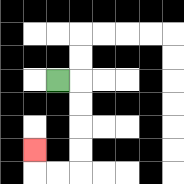{'start': '[2, 3]', 'end': '[1, 6]', 'path_directions': 'R,D,D,D,D,L,L,U', 'path_coordinates': '[[2, 3], [3, 3], [3, 4], [3, 5], [3, 6], [3, 7], [2, 7], [1, 7], [1, 6]]'}